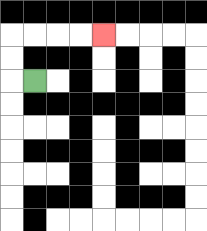{'start': '[1, 3]', 'end': '[4, 1]', 'path_directions': 'L,U,U,R,R,R,R', 'path_coordinates': '[[1, 3], [0, 3], [0, 2], [0, 1], [1, 1], [2, 1], [3, 1], [4, 1]]'}